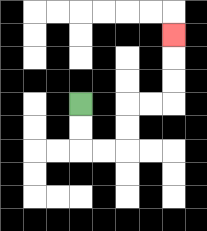{'start': '[3, 4]', 'end': '[7, 1]', 'path_directions': 'D,D,R,R,U,U,R,R,U,U,U', 'path_coordinates': '[[3, 4], [3, 5], [3, 6], [4, 6], [5, 6], [5, 5], [5, 4], [6, 4], [7, 4], [7, 3], [7, 2], [7, 1]]'}